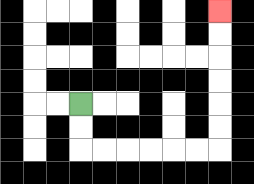{'start': '[3, 4]', 'end': '[9, 0]', 'path_directions': 'D,D,R,R,R,R,R,R,U,U,U,U,U,U', 'path_coordinates': '[[3, 4], [3, 5], [3, 6], [4, 6], [5, 6], [6, 6], [7, 6], [8, 6], [9, 6], [9, 5], [9, 4], [9, 3], [9, 2], [9, 1], [9, 0]]'}